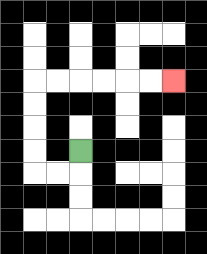{'start': '[3, 6]', 'end': '[7, 3]', 'path_directions': 'D,L,L,U,U,U,U,R,R,R,R,R,R', 'path_coordinates': '[[3, 6], [3, 7], [2, 7], [1, 7], [1, 6], [1, 5], [1, 4], [1, 3], [2, 3], [3, 3], [4, 3], [5, 3], [6, 3], [7, 3]]'}